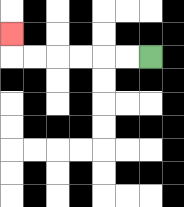{'start': '[6, 2]', 'end': '[0, 1]', 'path_directions': 'L,L,L,L,L,L,U', 'path_coordinates': '[[6, 2], [5, 2], [4, 2], [3, 2], [2, 2], [1, 2], [0, 2], [0, 1]]'}